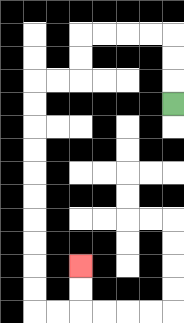{'start': '[7, 4]', 'end': '[3, 11]', 'path_directions': 'U,U,U,L,L,L,L,D,D,L,L,D,D,D,D,D,D,D,D,D,D,R,R,U,U', 'path_coordinates': '[[7, 4], [7, 3], [7, 2], [7, 1], [6, 1], [5, 1], [4, 1], [3, 1], [3, 2], [3, 3], [2, 3], [1, 3], [1, 4], [1, 5], [1, 6], [1, 7], [1, 8], [1, 9], [1, 10], [1, 11], [1, 12], [1, 13], [2, 13], [3, 13], [3, 12], [3, 11]]'}